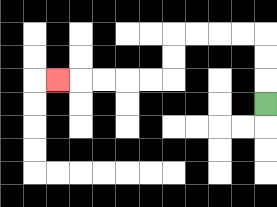{'start': '[11, 4]', 'end': '[2, 3]', 'path_directions': 'U,U,U,L,L,L,L,D,D,L,L,L,L,L', 'path_coordinates': '[[11, 4], [11, 3], [11, 2], [11, 1], [10, 1], [9, 1], [8, 1], [7, 1], [7, 2], [7, 3], [6, 3], [5, 3], [4, 3], [3, 3], [2, 3]]'}